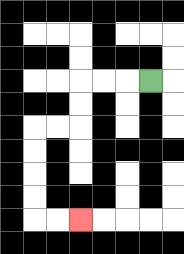{'start': '[6, 3]', 'end': '[3, 9]', 'path_directions': 'L,L,L,D,D,L,L,D,D,D,D,R,R', 'path_coordinates': '[[6, 3], [5, 3], [4, 3], [3, 3], [3, 4], [3, 5], [2, 5], [1, 5], [1, 6], [1, 7], [1, 8], [1, 9], [2, 9], [3, 9]]'}